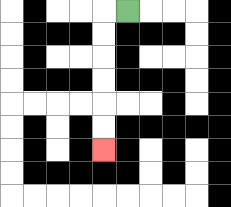{'start': '[5, 0]', 'end': '[4, 6]', 'path_directions': 'L,D,D,D,D,D,D', 'path_coordinates': '[[5, 0], [4, 0], [4, 1], [4, 2], [4, 3], [4, 4], [4, 5], [4, 6]]'}